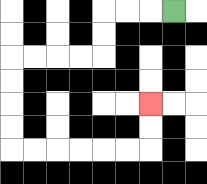{'start': '[7, 0]', 'end': '[6, 4]', 'path_directions': 'L,L,L,D,D,L,L,L,L,D,D,D,D,R,R,R,R,R,R,U,U', 'path_coordinates': '[[7, 0], [6, 0], [5, 0], [4, 0], [4, 1], [4, 2], [3, 2], [2, 2], [1, 2], [0, 2], [0, 3], [0, 4], [0, 5], [0, 6], [1, 6], [2, 6], [3, 6], [4, 6], [5, 6], [6, 6], [6, 5], [6, 4]]'}